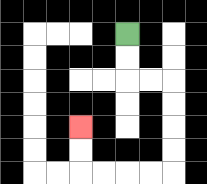{'start': '[5, 1]', 'end': '[3, 5]', 'path_directions': 'D,D,R,R,D,D,D,D,L,L,L,L,U,U', 'path_coordinates': '[[5, 1], [5, 2], [5, 3], [6, 3], [7, 3], [7, 4], [7, 5], [7, 6], [7, 7], [6, 7], [5, 7], [4, 7], [3, 7], [3, 6], [3, 5]]'}